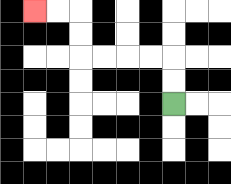{'start': '[7, 4]', 'end': '[1, 0]', 'path_directions': 'U,U,L,L,L,L,U,U,L,L', 'path_coordinates': '[[7, 4], [7, 3], [7, 2], [6, 2], [5, 2], [4, 2], [3, 2], [3, 1], [3, 0], [2, 0], [1, 0]]'}